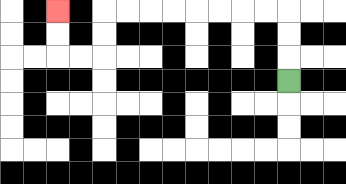{'start': '[12, 3]', 'end': '[2, 0]', 'path_directions': 'U,U,U,L,L,L,L,L,L,L,L,D,D,L,L,U,U', 'path_coordinates': '[[12, 3], [12, 2], [12, 1], [12, 0], [11, 0], [10, 0], [9, 0], [8, 0], [7, 0], [6, 0], [5, 0], [4, 0], [4, 1], [4, 2], [3, 2], [2, 2], [2, 1], [2, 0]]'}